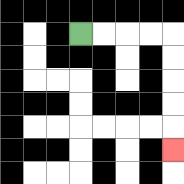{'start': '[3, 1]', 'end': '[7, 6]', 'path_directions': 'R,R,R,R,D,D,D,D,D', 'path_coordinates': '[[3, 1], [4, 1], [5, 1], [6, 1], [7, 1], [7, 2], [7, 3], [7, 4], [7, 5], [7, 6]]'}